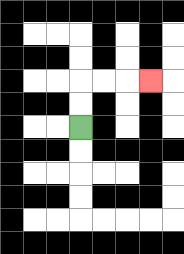{'start': '[3, 5]', 'end': '[6, 3]', 'path_directions': 'U,U,R,R,R', 'path_coordinates': '[[3, 5], [3, 4], [3, 3], [4, 3], [5, 3], [6, 3]]'}